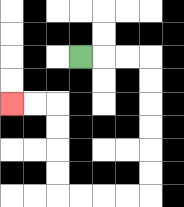{'start': '[3, 2]', 'end': '[0, 4]', 'path_directions': 'R,R,R,D,D,D,D,D,D,L,L,L,L,U,U,U,U,L,L', 'path_coordinates': '[[3, 2], [4, 2], [5, 2], [6, 2], [6, 3], [6, 4], [6, 5], [6, 6], [6, 7], [6, 8], [5, 8], [4, 8], [3, 8], [2, 8], [2, 7], [2, 6], [2, 5], [2, 4], [1, 4], [0, 4]]'}